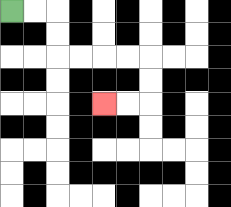{'start': '[0, 0]', 'end': '[4, 4]', 'path_directions': 'R,R,D,D,R,R,R,R,D,D,L,L', 'path_coordinates': '[[0, 0], [1, 0], [2, 0], [2, 1], [2, 2], [3, 2], [4, 2], [5, 2], [6, 2], [6, 3], [6, 4], [5, 4], [4, 4]]'}